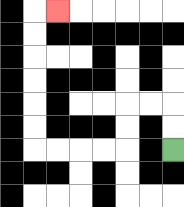{'start': '[7, 6]', 'end': '[2, 0]', 'path_directions': 'U,U,L,L,D,D,L,L,L,L,U,U,U,U,U,U,R', 'path_coordinates': '[[7, 6], [7, 5], [7, 4], [6, 4], [5, 4], [5, 5], [5, 6], [4, 6], [3, 6], [2, 6], [1, 6], [1, 5], [1, 4], [1, 3], [1, 2], [1, 1], [1, 0], [2, 0]]'}